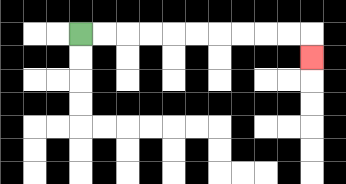{'start': '[3, 1]', 'end': '[13, 2]', 'path_directions': 'R,R,R,R,R,R,R,R,R,R,D', 'path_coordinates': '[[3, 1], [4, 1], [5, 1], [6, 1], [7, 1], [8, 1], [9, 1], [10, 1], [11, 1], [12, 1], [13, 1], [13, 2]]'}